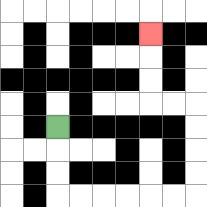{'start': '[2, 5]', 'end': '[6, 1]', 'path_directions': 'D,D,D,R,R,R,R,R,R,U,U,U,U,L,L,U,U,U', 'path_coordinates': '[[2, 5], [2, 6], [2, 7], [2, 8], [3, 8], [4, 8], [5, 8], [6, 8], [7, 8], [8, 8], [8, 7], [8, 6], [8, 5], [8, 4], [7, 4], [6, 4], [6, 3], [6, 2], [6, 1]]'}